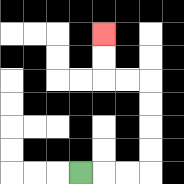{'start': '[3, 7]', 'end': '[4, 1]', 'path_directions': 'R,R,R,U,U,U,U,L,L,U,U', 'path_coordinates': '[[3, 7], [4, 7], [5, 7], [6, 7], [6, 6], [6, 5], [6, 4], [6, 3], [5, 3], [4, 3], [4, 2], [4, 1]]'}